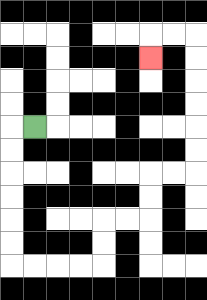{'start': '[1, 5]', 'end': '[6, 2]', 'path_directions': 'L,D,D,D,D,D,D,R,R,R,R,U,U,R,R,U,U,R,R,U,U,U,U,U,U,L,L,D', 'path_coordinates': '[[1, 5], [0, 5], [0, 6], [0, 7], [0, 8], [0, 9], [0, 10], [0, 11], [1, 11], [2, 11], [3, 11], [4, 11], [4, 10], [4, 9], [5, 9], [6, 9], [6, 8], [6, 7], [7, 7], [8, 7], [8, 6], [8, 5], [8, 4], [8, 3], [8, 2], [8, 1], [7, 1], [6, 1], [6, 2]]'}